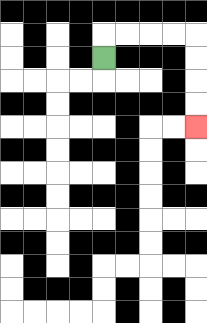{'start': '[4, 2]', 'end': '[8, 5]', 'path_directions': 'U,R,R,R,R,D,D,D,D', 'path_coordinates': '[[4, 2], [4, 1], [5, 1], [6, 1], [7, 1], [8, 1], [8, 2], [8, 3], [8, 4], [8, 5]]'}